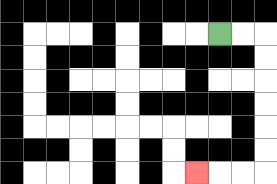{'start': '[9, 1]', 'end': '[8, 7]', 'path_directions': 'R,R,D,D,D,D,D,D,L,L,L', 'path_coordinates': '[[9, 1], [10, 1], [11, 1], [11, 2], [11, 3], [11, 4], [11, 5], [11, 6], [11, 7], [10, 7], [9, 7], [8, 7]]'}